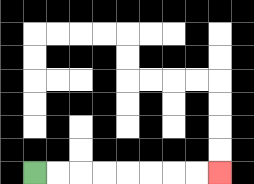{'start': '[1, 7]', 'end': '[9, 7]', 'path_directions': 'R,R,R,R,R,R,R,R', 'path_coordinates': '[[1, 7], [2, 7], [3, 7], [4, 7], [5, 7], [6, 7], [7, 7], [8, 7], [9, 7]]'}